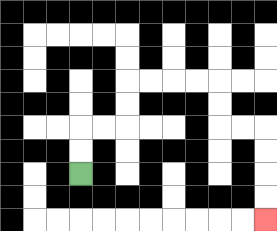{'start': '[3, 7]', 'end': '[11, 9]', 'path_directions': 'U,U,R,R,U,U,R,R,R,R,D,D,R,R,D,D,D,D', 'path_coordinates': '[[3, 7], [3, 6], [3, 5], [4, 5], [5, 5], [5, 4], [5, 3], [6, 3], [7, 3], [8, 3], [9, 3], [9, 4], [9, 5], [10, 5], [11, 5], [11, 6], [11, 7], [11, 8], [11, 9]]'}